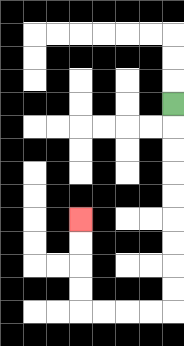{'start': '[7, 4]', 'end': '[3, 9]', 'path_directions': 'D,D,D,D,D,D,D,D,D,L,L,L,L,U,U,U,U', 'path_coordinates': '[[7, 4], [7, 5], [7, 6], [7, 7], [7, 8], [7, 9], [7, 10], [7, 11], [7, 12], [7, 13], [6, 13], [5, 13], [4, 13], [3, 13], [3, 12], [3, 11], [3, 10], [3, 9]]'}